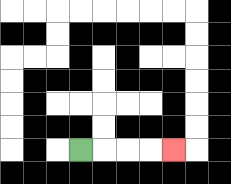{'start': '[3, 6]', 'end': '[7, 6]', 'path_directions': 'R,R,R,R', 'path_coordinates': '[[3, 6], [4, 6], [5, 6], [6, 6], [7, 6]]'}